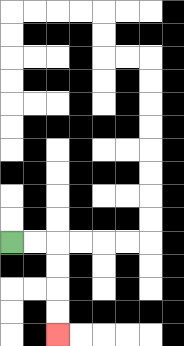{'start': '[0, 10]', 'end': '[2, 14]', 'path_directions': 'R,R,D,D,D,D', 'path_coordinates': '[[0, 10], [1, 10], [2, 10], [2, 11], [2, 12], [2, 13], [2, 14]]'}